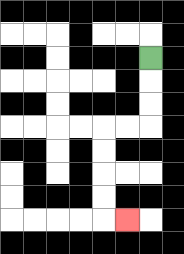{'start': '[6, 2]', 'end': '[5, 9]', 'path_directions': 'D,D,D,L,L,D,D,D,D,R', 'path_coordinates': '[[6, 2], [6, 3], [6, 4], [6, 5], [5, 5], [4, 5], [4, 6], [4, 7], [4, 8], [4, 9], [5, 9]]'}